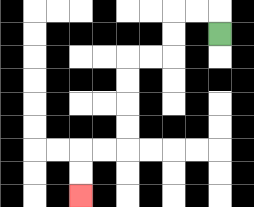{'start': '[9, 1]', 'end': '[3, 8]', 'path_directions': 'U,L,L,D,D,L,L,D,D,D,D,L,L,D,D', 'path_coordinates': '[[9, 1], [9, 0], [8, 0], [7, 0], [7, 1], [7, 2], [6, 2], [5, 2], [5, 3], [5, 4], [5, 5], [5, 6], [4, 6], [3, 6], [3, 7], [3, 8]]'}